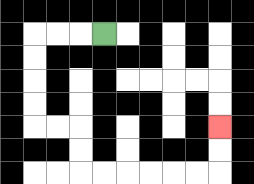{'start': '[4, 1]', 'end': '[9, 5]', 'path_directions': 'L,L,L,D,D,D,D,R,R,D,D,R,R,R,R,R,R,U,U', 'path_coordinates': '[[4, 1], [3, 1], [2, 1], [1, 1], [1, 2], [1, 3], [1, 4], [1, 5], [2, 5], [3, 5], [3, 6], [3, 7], [4, 7], [5, 7], [6, 7], [7, 7], [8, 7], [9, 7], [9, 6], [9, 5]]'}